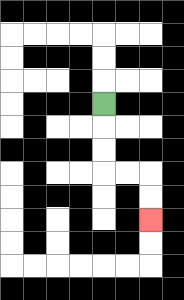{'start': '[4, 4]', 'end': '[6, 9]', 'path_directions': 'D,D,D,R,R,D,D', 'path_coordinates': '[[4, 4], [4, 5], [4, 6], [4, 7], [5, 7], [6, 7], [6, 8], [6, 9]]'}